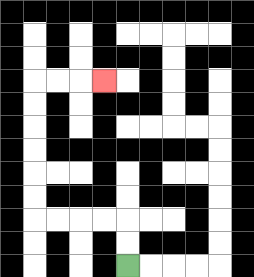{'start': '[5, 11]', 'end': '[4, 3]', 'path_directions': 'U,U,L,L,L,L,U,U,U,U,U,U,R,R,R', 'path_coordinates': '[[5, 11], [5, 10], [5, 9], [4, 9], [3, 9], [2, 9], [1, 9], [1, 8], [1, 7], [1, 6], [1, 5], [1, 4], [1, 3], [2, 3], [3, 3], [4, 3]]'}